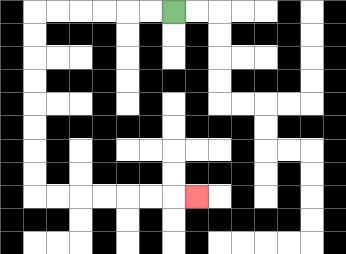{'start': '[7, 0]', 'end': '[8, 8]', 'path_directions': 'L,L,L,L,L,L,D,D,D,D,D,D,D,D,R,R,R,R,R,R,R', 'path_coordinates': '[[7, 0], [6, 0], [5, 0], [4, 0], [3, 0], [2, 0], [1, 0], [1, 1], [1, 2], [1, 3], [1, 4], [1, 5], [1, 6], [1, 7], [1, 8], [2, 8], [3, 8], [4, 8], [5, 8], [6, 8], [7, 8], [8, 8]]'}